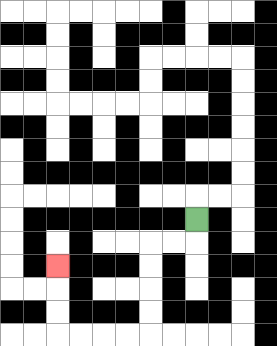{'start': '[8, 9]', 'end': '[2, 11]', 'path_directions': 'D,L,L,D,D,D,D,L,L,L,L,U,U,U', 'path_coordinates': '[[8, 9], [8, 10], [7, 10], [6, 10], [6, 11], [6, 12], [6, 13], [6, 14], [5, 14], [4, 14], [3, 14], [2, 14], [2, 13], [2, 12], [2, 11]]'}